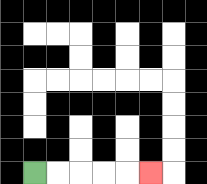{'start': '[1, 7]', 'end': '[6, 7]', 'path_directions': 'R,R,R,R,R', 'path_coordinates': '[[1, 7], [2, 7], [3, 7], [4, 7], [5, 7], [6, 7]]'}